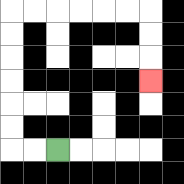{'start': '[2, 6]', 'end': '[6, 3]', 'path_directions': 'L,L,U,U,U,U,U,U,R,R,R,R,R,R,D,D,D', 'path_coordinates': '[[2, 6], [1, 6], [0, 6], [0, 5], [0, 4], [0, 3], [0, 2], [0, 1], [0, 0], [1, 0], [2, 0], [3, 0], [4, 0], [5, 0], [6, 0], [6, 1], [6, 2], [6, 3]]'}